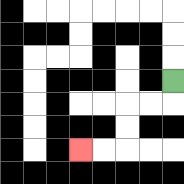{'start': '[7, 3]', 'end': '[3, 6]', 'path_directions': 'D,L,L,D,D,L,L', 'path_coordinates': '[[7, 3], [7, 4], [6, 4], [5, 4], [5, 5], [5, 6], [4, 6], [3, 6]]'}